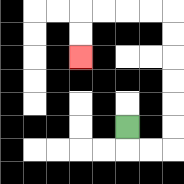{'start': '[5, 5]', 'end': '[3, 2]', 'path_directions': 'D,R,R,U,U,U,U,U,U,L,L,L,L,D,D', 'path_coordinates': '[[5, 5], [5, 6], [6, 6], [7, 6], [7, 5], [7, 4], [7, 3], [7, 2], [7, 1], [7, 0], [6, 0], [5, 0], [4, 0], [3, 0], [3, 1], [3, 2]]'}